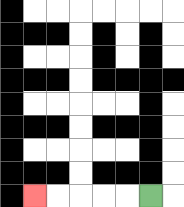{'start': '[6, 8]', 'end': '[1, 8]', 'path_directions': 'L,L,L,L,L', 'path_coordinates': '[[6, 8], [5, 8], [4, 8], [3, 8], [2, 8], [1, 8]]'}